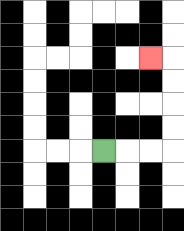{'start': '[4, 6]', 'end': '[6, 2]', 'path_directions': 'R,R,R,U,U,U,U,L', 'path_coordinates': '[[4, 6], [5, 6], [6, 6], [7, 6], [7, 5], [7, 4], [7, 3], [7, 2], [6, 2]]'}